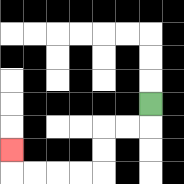{'start': '[6, 4]', 'end': '[0, 6]', 'path_directions': 'D,L,L,D,D,L,L,L,L,U', 'path_coordinates': '[[6, 4], [6, 5], [5, 5], [4, 5], [4, 6], [4, 7], [3, 7], [2, 7], [1, 7], [0, 7], [0, 6]]'}